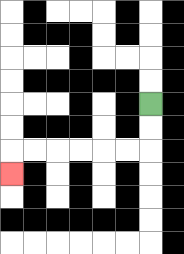{'start': '[6, 4]', 'end': '[0, 7]', 'path_directions': 'D,D,L,L,L,L,L,L,D', 'path_coordinates': '[[6, 4], [6, 5], [6, 6], [5, 6], [4, 6], [3, 6], [2, 6], [1, 6], [0, 6], [0, 7]]'}